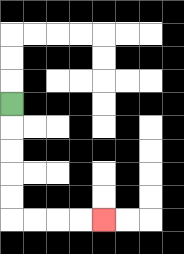{'start': '[0, 4]', 'end': '[4, 9]', 'path_directions': 'D,D,D,D,D,R,R,R,R', 'path_coordinates': '[[0, 4], [0, 5], [0, 6], [0, 7], [0, 8], [0, 9], [1, 9], [2, 9], [3, 9], [4, 9]]'}